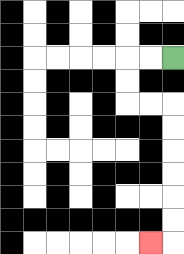{'start': '[7, 2]', 'end': '[6, 10]', 'path_directions': 'L,L,D,D,R,R,D,D,D,D,D,D,L', 'path_coordinates': '[[7, 2], [6, 2], [5, 2], [5, 3], [5, 4], [6, 4], [7, 4], [7, 5], [7, 6], [7, 7], [7, 8], [7, 9], [7, 10], [6, 10]]'}